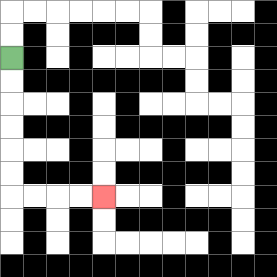{'start': '[0, 2]', 'end': '[4, 8]', 'path_directions': 'D,D,D,D,D,D,R,R,R,R', 'path_coordinates': '[[0, 2], [0, 3], [0, 4], [0, 5], [0, 6], [0, 7], [0, 8], [1, 8], [2, 8], [3, 8], [4, 8]]'}